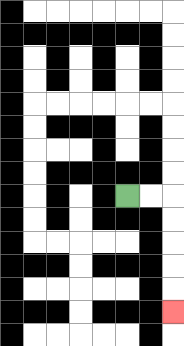{'start': '[5, 8]', 'end': '[7, 13]', 'path_directions': 'R,R,D,D,D,D,D', 'path_coordinates': '[[5, 8], [6, 8], [7, 8], [7, 9], [7, 10], [7, 11], [7, 12], [7, 13]]'}